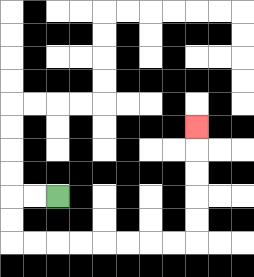{'start': '[2, 8]', 'end': '[8, 5]', 'path_directions': 'L,L,D,D,R,R,R,R,R,R,R,R,U,U,U,U,U', 'path_coordinates': '[[2, 8], [1, 8], [0, 8], [0, 9], [0, 10], [1, 10], [2, 10], [3, 10], [4, 10], [5, 10], [6, 10], [7, 10], [8, 10], [8, 9], [8, 8], [8, 7], [8, 6], [8, 5]]'}